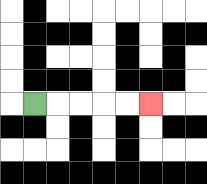{'start': '[1, 4]', 'end': '[6, 4]', 'path_directions': 'R,R,R,R,R', 'path_coordinates': '[[1, 4], [2, 4], [3, 4], [4, 4], [5, 4], [6, 4]]'}